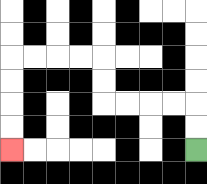{'start': '[8, 6]', 'end': '[0, 6]', 'path_directions': 'U,U,L,L,L,L,U,U,L,L,L,L,D,D,D,D', 'path_coordinates': '[[8, 6], [8, 5], [8, 4], [7, 4], [6, 4], [5, 4], [4, 4], [4, 3], [4, 2], [3, 2], [2, 2], [1, 2], [0, 2], [0, 3], [0, 4], [0, 5], [0, 6]]'}